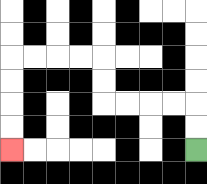{'start': '[8, 6]', 'end': '[0, 6]', 'path_directions': 'U,U,L,L,L,L,U,U,L,L,L,L,D,D,D,D', 'path_coordinates': '[[8, 6], [8, 5], [8, 4], [7, 4], [6, 4], [5, 4], [4, 4], [4, 3], [4, 2], [3, 2], [2, 2], [1, 2], [0, 2], [0, 3], [0, 4], [0, 5], [0, 6]]'}